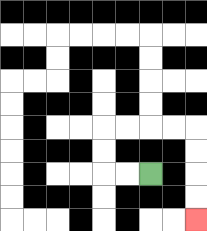{'start': '[6, 7]', 'end': '[8, 9]', 'path_directions': 'L,L,U,U,R,R,R,R,D,D,D,D', 'path_coordinates': '[[6, 7], [5, 7], [4, 7], [4, 6], [4, 5], [5, 5], [6, 5], [7, 5], [8, 5], [8, 6], [8, 7], [8, 8], [8, 9]]'}